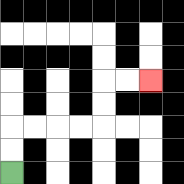{'start': '[0, 7]', 'end': '[6, 3]', 'path_directions': 'U,U,R,R,R,R,U,U,R,R', 'path_coordinates': '[[0, 7], [0, 6], [0, 5], [1, 5], [2, 5], [3, 5], [4, 5], [4, 4], [4, 3], [5, 3], [6, 3]]'}